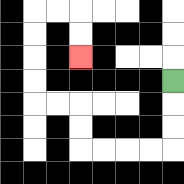{'start': '[7, 3]', 'end': '[3, 2]', 'path_directions': 'D,D,D,L,L,L,L,U,U,L,L,U,U,U,U,R,R,D,D', 'path_coordinates': '[[7, 3], [7, 4], [7, 5], [7, 6], [6, 6], [5, 6], [4, 6], [3, 6], [3, 5], [3, 4], [2, 4], [1, 4], [1, 3], [1, 2], [1, 1], [1, 0], [2, 0], [3, 0], [3, 1], [3, 2]]'}